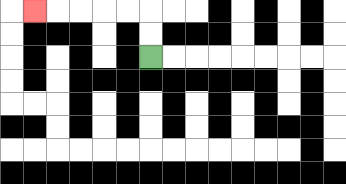{'start': '[6, 2]', 'end': '[1, 0]', 'path_directions': 'U,U,L,L,L,L,L', 'path_coordinates': '[[6, 2], [6, 1], [6, 0], [5, 0], [4, 0], [3, 0], [2, 0], [1, 0]]'}